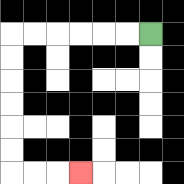{'start': '[6, 1]', 'end': '[3, 7]', 'path_directions': 'L,L,L,L,L,L,D,D,D,D,D,D,R,R,R', 'path_coordinates': '[[6, 1], [5, 1], [4, 1], [3, 1], [2, 1], [1, 1], [0, 1], [0, 2], [0, 3], [0, 4], [0, 5], [0, 6], [0, 7], [1, 7], [2, 7], [3, 7]]'}